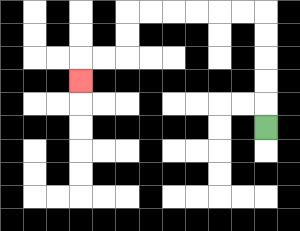{'start': '[11, 5]', 'end': '[3, 3]', 'path_directions': 'U,U,U,U,U,L,L,L,L,L,L,D,D,L,L,D', 'path_coordinates': '[[11, 5], [11, 4], [11, 3], [11, 2], [11, 1], [11, 0], [10, 0], [9, 0], [8, 0], [7, 0], [6, 0], [5, 0], [5, 1], [5, 2], [4, 2], [3, 2], [3, 3]]'}